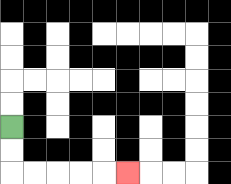{'start': '[0, 5]', 'end': '[5, 7]', 'path_directions': 'D,D,R,R,R,R,R', 'path_coordinates': '[[0, 5], [0, 6], [0, 7], [1, 7], [2, 7], [3, 7], [4, 7], [5, 7]]'}